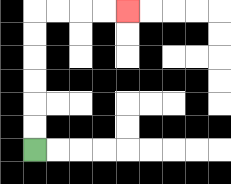{'start': '[1, 6]', 'end': '[5, 0]', 'path_directions': 'U,U,U,U,U,U,R,R,R,R', 'path_coordinates': '[[1, 6], [1, 5], [1, 4], [1, 3], [1, 2], [1, 1], [1, 0], [2, 0], [3, 0], [4, 0], [5, 0]]'}